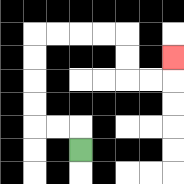{'start': '[3, 6]', 'end': '[7, 2]', 'path_directions': 'U,L,L,U,U,U,U,R,R,R,R,D,D,R,R,U', 'path_coordinates': '[[3, 6], [3, 5], [2, 5], [1, 5], [1, 4], [1, 3], [1, 2], [1, 1], [2, 1], [3, 1], [4, 1], [5, 1], [5, 2], [5, 3], [6, 3], [7, 3], [7, 2]]'}